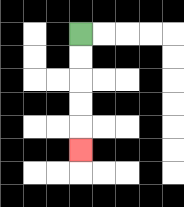{'start': '[3, 1]', 'end': '[3, 6]', 'path_directions': 'D,D,D,D,D', 'path_coordinates': '[[3, 1], [3, 2], [3, 3], [3, 4], [3, 5], [3, 6]]'}